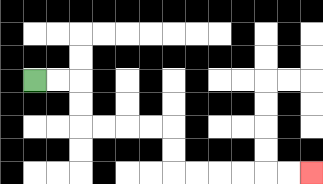{'start': '[1, 3]', 'end': '[13, 7]', 'path_directions': 'R,R,D,D,R,R,R,R,D,D,R,R,R,R,R,R', 'path_coordinates': '[[1, 3], [2, 3], [3, 3], [3, 4], [3, 5], [4, 5], [5, 5], [6, 5], [7, 5], [7, 6], [7, 7], [8, 7], [9, 7], [10, 7], [11, 7], [12, 7], [13, 7]]'}